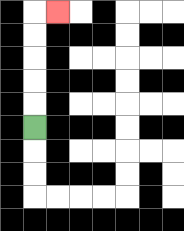{'start': '[1, 5]', 'end': '[2, 0]', 'path_directions': 'U,U,U,U,U,R', 'path_coordinates': '[[1, 5], [1, 4], [1, 3], [1, 2], [1, 1], [1, 0], [2, 0]]'}